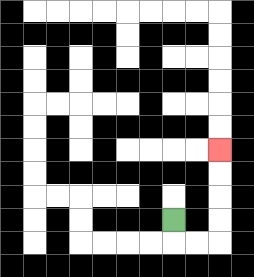{'start': '[7, 9]', 'end': '[9, 6]', 'path_directions': 'D,R,R,U,U,U,U', 'path_coordinates': '[[7, 9], [7, 10], [8, 10], [9, 10], [9, 9], [9, 8], [9, 7], [9, 6]]'}